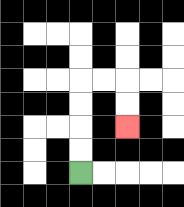{'start': '[3, 7]', 'end': '[5, 5]', 'path_directions': 'U,U,U,U,R,R,D,D', 'path_coordinates': '[[3, 7], [3, 6], [3, 5], [3, 4], [3, 3], [4, 3], [5, 3], [5, 4], [5, 5]]'}